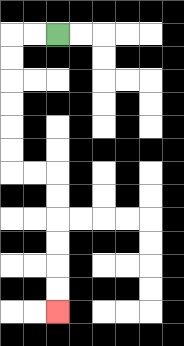{'start': '[2, 1]', 'end': '[2, 13]', 'path_directions': 'L,L,D,D,D,D,D,D,R,R,D,D,D,D,D,D', 'path_coordinates': '[[2, 1], [1, 1], [0, 1], [0, 2], [0, 3], [0, 4], [0, 5], [0, 6], [0, 7], [1, 7], [2, 7], [2, 8], [2, 9], [2, 10], [2, 11], [2, 12], [2, 13]]'}